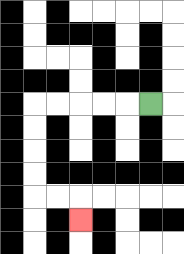{'start': '[6, 4]', 'end': '[3, 9]', 'path_directions': 'L,L,L,L,L,D,D,D,D,R,R,D', 'path_coordinates': '[[6, 4], [5, 4], [4, 4], [3, 4], [2, 4], [1, 4], [1, 5], [1, 6], [1, 7], [1, 8], [2, 8], [3, 8], [3, 9]]'}